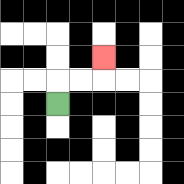{'start': '[2, 4]', 'end': '[4, 2]', 'path_directions': 'U,R,R,U', 'path_coordinates': '[[2, 4], [2, 3], [3, 3], [4, 3], [4, 2]]'}